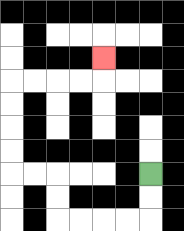{'start': '[6, 7]', 'end': '[4, 2]', 'path_directions': 'D,D,L,L,L,L,U,U,L,L,U,U,U,U,R,R,R,R,U', 'path_coordinates': '[[6, 7], [6, 8], [6, 9], [5, 9], [4, 9], [3, 9], [2, 9], [2, 8], [2, 7], [1, 7], [0, 7], [0, 6], [0, 5], [0, 4], [0, 3], [1, 3], [2, 3], [3, 3], [4, 3], [4, 2]]'}